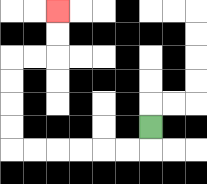{'start': '[6, 5]', 'end': '[2, 0]', 'path_directions': 'D,L,L,L,L,L,L,U,U,U,U,R,R,U,U', 'path_coordinates': '[[6, 5], [6, 6], [5, 6], [4, 6], [3, 6], [2, 6], [1, 6], [0, 6], [0, 5], [0, 4], [0, 3], [0, 2], [1, 2], [2, 2], [2, 1], [2, 0]]'}